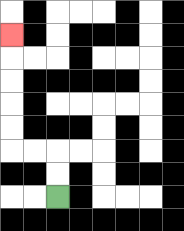{'start': '[2, 8]', 'end': '[0, 1]', 'path_directions': 'U,U,L,L,U,U,U,U,U', 'path_coordinates': '[[2, 8], [2, 7], [2, 6], [1, 6], [0, 6], [0, 5], [0, 4], [0, 3], [0, 2], [0, 1]]'}